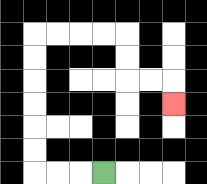{'start': '[4, 7]', 'end': '[7, 4]', 'path_directions': 'L,L,L,U,U,U,U,U,U,R,R,R,R,D,D,R,R,D', 'path_coordinates': '[[4, 7], [3, 7], [2, 7], [1, 7], [1, 6], [1, 5], [1, 4], [1, 3], [1, 2], [1, 1], [2, 1], [3, 1], [4, 1], [5, 1], [5, 2], [5, 3], [6, 3], [7, 3], [7, 4]]'}